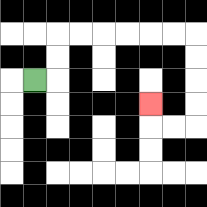{'start': '[1, 3]', 'end': '[6, 4]', 'path_directions': 'R,U,U,R,R,R,R,R,R,D,D,D,D,L,L,U', 'path_coordinates': '[[1, 3], [2, 3], [2, 2], [2, 1], [3, 1], [4, 1], [5, 1], [6, 1], [7, 1], [8, 1], [8, 2], [8, 3], [8, 4], [8, 5], [7, 5], [6, 5], [6, 4]]'}